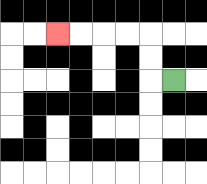{'start': '[7, 3]', 'end': '[2, 1]', 'path_directions': 'L,U,U,L,L,L,L', 'path_coordinates': '[[7, 3], [6, 3], [6, 2], [6, 1], [5, 1], [4, 1], [3, 1], [2, 1]]'}